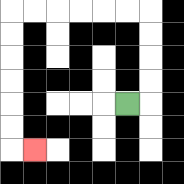{'start': '[5, 4]', 'end': '[1, 6]', 'path_directions': 'R,U,U,U,U,L,L,L,L,L,L,D,D,D,D,D,D,R', 'path_coordinates': '[[5, 4], [6, 4], [6, 3], [6, 2], [6, 1], [6, 0], [5, 0], [4, 0], [3, 0], [2, 0], [1, 0], [0, 0], [0, 1], [0, 2], [0, 3], [0, 4], [0, 5], [0, 6], [1, 6]]'}